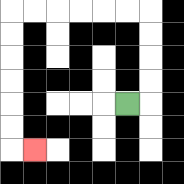{'start': '[5, 4]', 'end': '[1, 6]', 'path_directions': 'R,U,U,U,U,L,L,L,L,L,L,D,D,D,D,D,D,R', 'path_coordinates': '[[5, 4], [6, 4], [6, 3], [6, 2], [6, 1], [6, 0], [5, 0], [4, 0], [3, 0], [2, 0], [1, 0], [0, 0], [0, 1], [0, 2], [0, 3], [0, 4], [0, 5], [0, 6], [1, 6]]'}